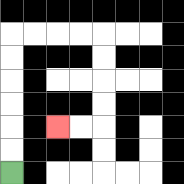{'start': '[0, 7]', 'end': '[2, 5]', 'path_directions': 'U,U,U,U,U,U,R,R,R,R,D,D,D,D,L,L', 'path_coordinates': '[[0, 7], [0, 6], [0, 5], [0, 4], [0, 3], [0, 2], [0, 1], [1, 1], [2, 1], [3, 1], [4, 1], [4, 2], [4, 3], [4, 4], [4, 5], [3, 5], [2, 5]]'}